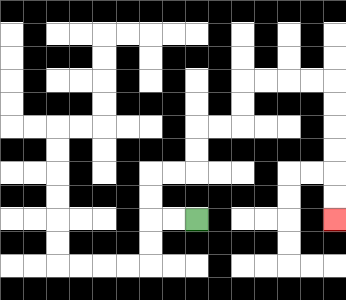{'start': '[8, 9]', 'end': '[14, 9]', 'path_directions': 'L,L,U,U,R,R,U,U,R,R,U,U,R,R,R,R,D,D,D,D,D,D', 'path_coordinates': '[[8, 9], [7, 9], [6, 9], [6, 8], [6, 7], [7, 7], [8, 7], [8, 6], [8, 5], [9, 5], [10, 5], [10, 4], [10, 3], [11, 3], [12, 3], [13, 3], [14, 3], [14, 4], [14, 5], [14, 6], [14, 7], [14, 8], [14, 9]]'}